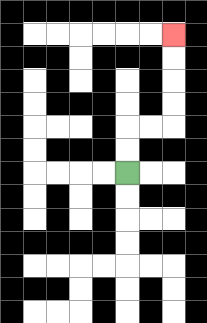{'start': '[5, 7]', 'end': '[7, 1]', 'path_directions': 'U,U,R,R,U,U,U,U', 'path_coordinates': '[[5, 7], [5, 6], [5, 5], [6, 5], [7, 5], [7, 4], [7, 3], [7, 2], [7, 1]]'}